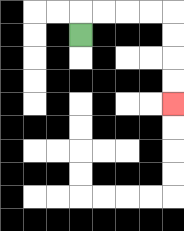{'start': '[3, 1]', 'end': '[7, 4]', 'path_directions': 'U,R,R,R,R,D,D,D,D', 'path_coordinates': '[[3, 1], [3, 0], [4, 0], [5, 0], [6, 0], [7, 0], [7, 1], [7, 2], [7, 3], [7, 4]]'}